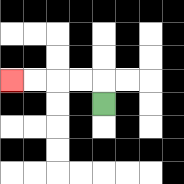{'start': '[4, 4]', 'end': '[0, 3]', 'path_directions': 'U,L,L,L,L', 'path_coordinates': '[[4, 4], [4, 3], [3, 3], [2, 3], [1, 3], [0, 3]]'}